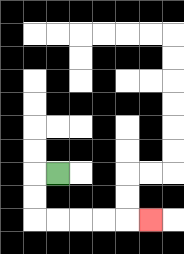{'start': '[2, 7]', 'end': '[6, 9]', 'path_directions': 'L,D,D,R,R,R,R,R', 'path_coordinates': '[[2, 7], [1, 7], [1, 8], [1, 9], [2, 9], [3, 9], [4, 9], [5, 9], [6, 9]]'}